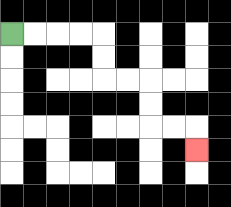{'start': '[0, 1]', 'end': '[8, 6]', 'path_directions': 'R,R,R,R,D,D,R,R,D,D,R,R,D', 'path_coordinates': '[[0, 1], [1, 1], [2, 1], [3, 1], [4, 1], [4, 2], [4, 3], [5, 3], [6, 3], [6, 4], [6, 5], [7, 5], [8, 5], [8, 6]]'}